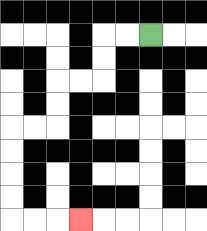{'start': '[6, 1]', 'end': '[3, 9]', 'path_directions': 'L,L,D,D,L,L,D,D,L,L,D,D,D,D,R,R,R', 'path_coordinates': '[[6, 1], [5, 1], [4, 1], [4, 2], [4, 3], [3, 3], [2, 3], [2, 4], [2, 5], [1, 5], [0, 5], [0, 6], [0, 7], [0, 8], [0, 9], [1, 9], [2, 9], [3, 9]]'}